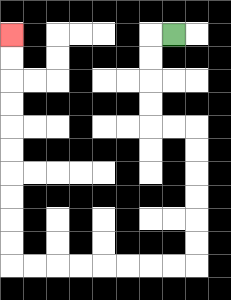{'start': '[7, 1]', 'end': '[0, 1]', 'path_directions': 'L,D,D,D,D,R,R,D,D,D,D,D,D,L,L,L,L,L,L,L,L,U,U,U,U,U,U,U,U,U,U', 'path_coordinates': '[[7, 1], [6, 1], [6, 2], [6, 3], [6, 4], [6, 5], [7, 5], [8, 5], [8, 6], [8, 7], [8, 8], [8, 9], [8, 10], [8, 11], [7, 11], [6, 11], [5, 11], [4, 11], [3, 11], [2, 11], [1, 11], [0, 11], [0, 10], [0, 9], [0, 8], [0, 7], [0, 6], [0, 5], [0, 4], [0, 3], [0, 2], [0, 1]]'}